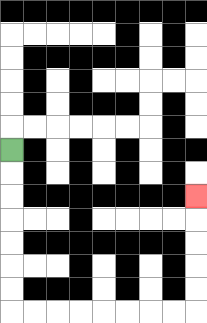{'start': '[0, 6]', 'end': '[8, 8]', 'path_directions': 'D,D,D,D,D,D,D,R,R,R,R,R,R,R,R,U,U,U,U,U', 'path_coordinates': '[[0, 6], [0, 7], [0, 8], [0, 9], [0, 10], [0, 11], [0, 12], [0, 13], [1, 13], [2, 13], [3, 13], [4, 13], [5, 13], [6, 13], [7, 13], [8, 13], [8, 12], [8, 11], [8, 10], [8, 9], [8, 8]]'}